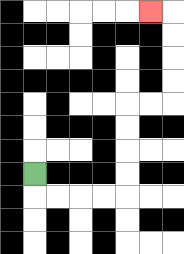{'start': '[1, 7]', 'end': '[6, 0]', 'path_directions': 'D,R,R,R,R,U,U,U,U,R,R,U,U,U,U,L', 'path_coordinates': '[[1, 7], [1, 8], [2, 8], [3, 8], [4, 8], [5, 8], [5, 7], [5, 6], [5, 5], [5, 4], [6, 4], [7, 4], [7, 3], [7, 2], [7, 1], [7, 0], [6, 0]]'}